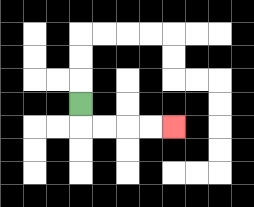{'start': '[3, 4]', 'end': '[7, 5]', 'path_directions': 'D,R,R,R,R', 'path_coordinates': '[[3, 4], [3, 5], [4, 5], [5, 5], [6, 5], [7, 5]]'}